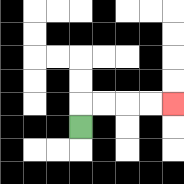{'start': '[3, 5]', 'end': '[7, 4]', 'path_directions': 'U,R,R,R,R', 'path_coordinates': '[[3, 5], [3, 4], [4, 4], [5, 4], [6, 4], [7, 4]]'}